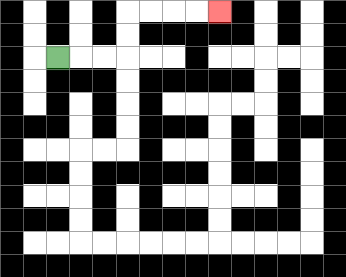{'start': '[2, 2]', 'end': '[9, 0]', 'path_directions': 'R,R,R,U,U,R,R,R,R', 'path_coordinates': '[[2, 2], [3, 2], [4, 2], [5, 2], [5, 1], [5, 0], [6, 0], [7, 0], [8, 0], [9, 0]]'}